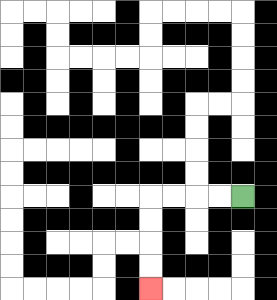{'start': '[10, 8]', 'end': '[6, 12]', 'path_directions': 'L,L,L,L,D,D,D,D', 'path_coordinates': '[[10, 8], [9, 8], [8, 8], [7, 8], [6, 8], [6, 9], [6, 10], [6, 11], [6, 12]]'}